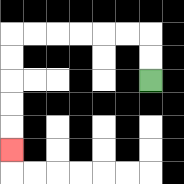{'start': '[6, 3]', 'end': '[0, 6]', 'path_directions': 'U,U,L,L,L,L,L,L,D,D,D,D,D', 'path_coordinates': '[[6, 3], [6, 2], [6, 1], [5, 1], [4, 1], [3, 1], [2, 1], [1, 1], [0, 1], [0, 2], [0, 3], [0, 4], [0, 5], [0, 6]]'}